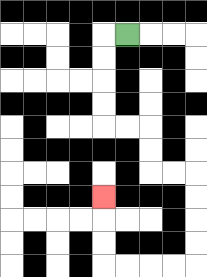{'start': '[5, 1]', 'end': '[4, 8]', 'path_directions': 'L,D,D,D,D,R,R,D,D,R,R,D,D,D,D,L,L,L,L,U,U,U', 'path_coordinates': '[[5, 1], [4, 1], [4, 2], [4, 3], [4, 4], [4, 5], [5, 5], [6, 5], [6, 6], [6, 7], [7, 7], [8, 7], [8, 8], [8, 9], [8, 10], [8, 11], [7, 11], [6, 11], [5, 11], [4, 11], [4, 10], [4, 9], [4, 8]]'}